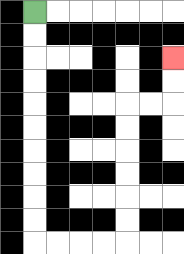{'start': '[1, 0]', 'end': '[7, 2]', 'path_directions': 'D,D,D,D,D,D,D,D,D,D,R,R,R,R,U,U,U,U,U,U,R,R,U,U', 'path_coordinates': '[[1, 0], [1, 1], [1, 2], [1, 3], [1, 4], [1, 5], [1, 6], [1, 7], [1, 8], [1, 9], [1, 10], [2, 10], [3, 10], [4, 10], [5, 10], [5, 9], [5, 8], [5, 7], [5, 6], [5, 5], [5, 4], [6, 4], [7, 4], [7, 3], [7, 2]]'}